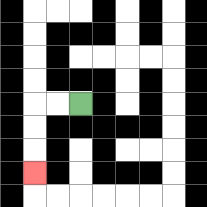{'start': '[3, 4]', 'end': '[1, 7]', 'path_directions': 'L,L,D,D,D', 'path_coordinates': '[[3, 4], [2, 4], [1, 4], [1, 5], [1, 6], [1, 7]]'}